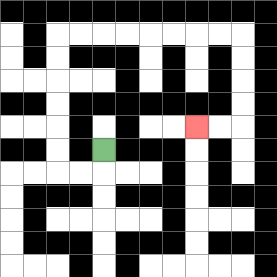{'start': '[4, 6]', 'end': '[8, 5]', 'path_directions': 'D,L,L,U,U,U,U,U,U,R,R,R,R,R,R,R,R,D,D,D,D,L,L', 'path_coordinates': '[[4, 6], [4, 7], [3, 7], [2, 7], [2, 6], [2, 5], [2, 4], [2, 3], [2, 2], [2, 1], [3, 1], [4, 1], [5, 1], [6, 1], [7, 1], [8, 1], [9, 1], [10, 1], [10, 2], [10, 3], [10, 4], [10, 5], [9, 5], [8, 5]]'}